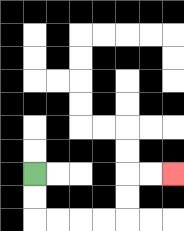{'start': '[1, 7]', 'end': '[7, 7]', 'path_directions': 'D,D,R,R,R,R,U,U,R,R', 'path_coordinates': '[[1, 7], [1, 8], [1, 9], [2, 9], [3, 9], [4, 9], [5, 9], [5, 8], [5, 7], [6, 7], [7, 7]]'}